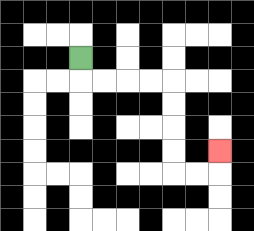{'start': '[3, 2]', 'end': '[9, 6]', 'path_directions': 'D,R,R,R,R,D,D,D,D,R,R,U', 'path_coordinates': '[[3, 2], [3, 3], [4, 3], [5, 3], [6, 3], [7, 3], [7, 4], [7, 5], [7, 6], [7, 7], [8, 7], [9, 7], [9, 6]]'}